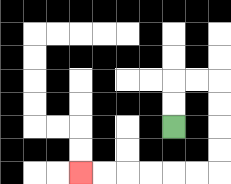{'start': '[7, 5]', 'end': '[3, 7]', 'path_directions': 'U,U,R,R,D,D,D,D,L,L,L,L,L,L', 'path_coordinates': '[[7, 5], [7, 4], [7, 3], [8, 3], [9, 3], [9, 4], [9, 5], [9, 6], [9, 7], [8, 7], [7, 7], [6, 7], [5, 7], [4, 7], [3, 7]]'}